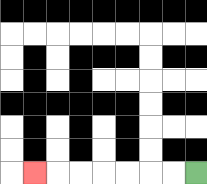{'start': '[8, 7]', 'end': '[1, 7]', 'path_directions': 'L,L,L,L,L,L,L', 'path_coordinates': '[[8, 7], [7, 7], [6, 7], [5, 7], [4, 7], [3, 7], [2, 7], [1, 7]]'}